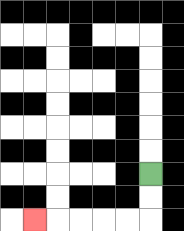{'start': '[6, 7]', 'end': '[1, 9]', 'path_directions': 'D,D,L,L,L,L,L', 'path_coordinates': '[[6, 7], [6, 8], [6, 9], [5, 9], [4, 9], [3, 9], [2, 9], [1, 9]]'}